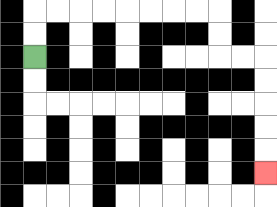{'start': '[1, 2]', 'end': '[11, 7]', 'path_directions': 'U,U,R,R,R,R,R,R,R,R,D,D,R,R,D,D,D,D,D', 'path_coordinates': '[[1, 2], [1, 1], [1, 0], [2, 0], [3, 0], [4, 0], [5, 0], [6, 0], [7, 0], [8, 0], [9, 0], [9, 1], [9, 2], [10, 2], [11, 2], [11, 3], [11, 4], [11, 5], [11, 6], [11, 7]]'}